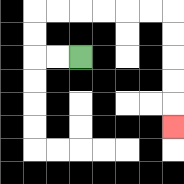{'start': '[3, 2]', 'end': '[7, 5]', 'path_directions': 'L,L,U,U,R,R,R,R,R,R,D,D,D,D,D', 'path_coordinates': '[[3, 2], [2, 2], [1, 2], [1, 1], [1, 0], [2, 0], [3, 0], [4, 0], [5, 0], [6, 0], [7, 0], [7, 1], [7, 2], [7, 3], [7, 4], [7, 5]]'}